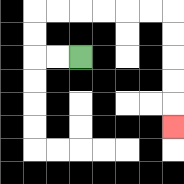{'start': '[3, 2]', 'end': '[7, 5]', 'path_directions': 'L,L,U,U,R,R,R,R,R,R,D,D,D,D,D', 'path_coordinates': '[[3, 2], [2, 2], [1, 2], [1, 1], [1, 0], [2, 0], [3, 0], [4, 0], [5, 0], [6, 0], [7, 0], [7, 1], [7, 2], [7, 3], [7, 4], [7, 5]]'}